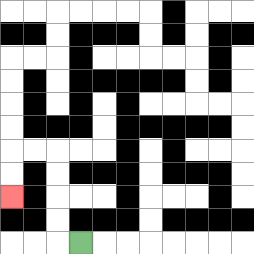{'start': '[3, 10]', 'end': '[0, 8]', 'path_directions': 'L,U,U,U,U,L,L,D,D', 'path_coordinates': '[[3, 10], [2, 10], [2, 9], [2, 8], [2, 7], [2, 6], [1, 6], [0, 6], [0, 7], [0, 8]]'}